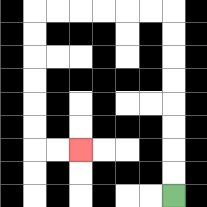{'start': '[7, 8]', 'end': '[3, 6]', 'path_directions': 'U,U,U,U,U,U,U,U,L,L,L,L,L,L,D,D,D,D,D,D,R,R', 'path_coordinates': '[[7, 8], [7, 7], [7, 6], [7, 5], [7, 4], [7, 3], [7, 2], [7, 1], [7, 0], [6, 0], [5, 0], [4, 0], [3, 0], [2, 0], [1, 0], [1, 1], [1, 2], [1, 3], [1, 4], [1, 5], [1, 6], [2, 6], [3, 6]]'}